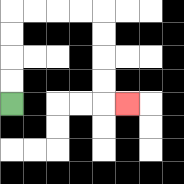{'start': '[0, 4]', 'end': '[5, 4]', 'path_directions': 'U,U,U,U,R,R,R,R,D,D,D,D,R', 'path_coordinates': '[[0, 4], [0, 3], [0, 2], [0, 1], [0, 0], [1, 0], [2, 0], [3, 0], [4, 0], [4, 1], [4, 2], [4, 3], [4, 4], [5, 4]]'}